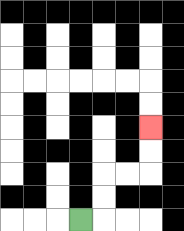{'start': '[3, 9]', 'end': '[6, 5]', 'path_directions': 'R,U,U,R,R,U,U', 'path_coordinates': '[[3, 9], [4, 9], [4, 8], [4, 7], [5, 7], [6, 7], [6, 6], [6, 5]]'}